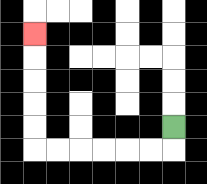{'start': '[7, 5]', 'end': '[1, 1]', 'path_directions': 'D,L,L,L,L,L,L,U,U,U,U,U', 'path_coordinates': '[[7, 5], [7, 6], [6, 6], [5, 6], [4, 6], [3, 6], [2, 6], [1, 6], [1, 5], [1, 4], [1, 3], [1, 2], [1, 1]]'}